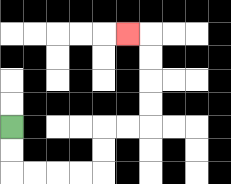{'start': '[0, 5]', 'end': '[5, 1]', 'path_directions': 'D,D,R,R,R,R,U,U,R,R,U,U,U,U,L', 'path_coordinates': '[[0, 5], [0, 6], [0, 7], [1, 7], [2, 7], [3, 7], [4, 7], [4, 6], [4, 5], [5, 5], [6, 5], [6, 4], [6, 3], [6, 2], [6, 1], [5, 1]]'}